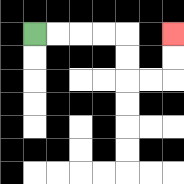{'start': '[1, 1]', 'end': '[7, 1]', 'path_directions': 'R,R,R,R,D,D,R,R,U,U', 'path_coordinates': '[[1, 1], [2, 1], [3, 1], [4, 1], [5, 1], [5, 2], [5, 3], [6, 3], [7, 3], [7, 2], [7, 1]]'}